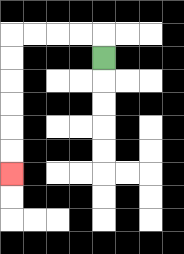{'start': '[4, 2]', 'end': '[0, 7]', 'path_directions': 'U,L,L,L,L,D,D,D,D,D,D', 'path_coordinates': '[[4, 2], [4, 1], [3, 1], [2, 1], [1, 1], [0, 1], [0, 2], [0, 3], [0, 4], [0, 5], [0, 6], [0, 7]]'}